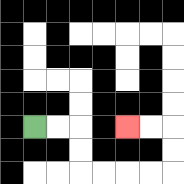{'start': '[1, 5]', 'end': '[5, 5]', 'path_directions': 'R,R,D,D,R,R,R,R,U,U,L,L', 'path_coordinates': '[[1, 5], [2, 5], [3, 5], [3, 6], [3, 7], [4, 7], [5, 7], [6, 7], [7, 7], [7, 6], [7, 5], [6, 5], [5, 5]]'}